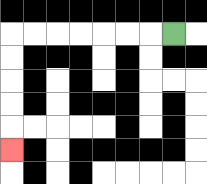{'start': '[7, 1]', 'end': '[0, 6]', 'path_directions': 'L,L,L,L,L,L,L,D,D,D,D,D', 'path_coordinates': '[[7, 1], [6, 1], [5, 1], [4, 1], [3, 1], [2, 1], [1, 1], [0, 1], [0, 2], [0, 3], [0, 4], [0, 5], [0, 6]]'}